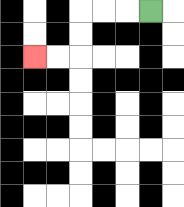{'start': '[6, 0]', 'end': '[1, 2]', 'path_directions': 'L,L,L,D,D,L,L', 'path_coordinates': '[[6, 0], [5, 0], [4, 0], [3, 0], [3, 1], [3, 2], [2, 2], [1, 2]]'}